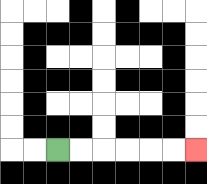{'start': '[2, 6]', 'end': '[8, 6]', 'path_directions': 'R,R,R,R,R,R', 'path_coordinates': '[[2, 6], [3, 6], [4, 6], [5, 6], [6, 6], [7, 6], [8, 6]]'}